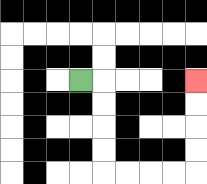{'start': '[3, 3]', 'end': '[8, 3]', 'path_directions': 'R,D,D,D,D,R,R,R,R,U,U,U,U', 'path_coordinates': '[[3, 3], [4, 3], [4, 4], [4, 5], [4, 6], [4, 7], [5, 7], [6, 7], [7, 7], [8, 7], [8, 6], [8, 5], [8, 4], [8, 3]]'}